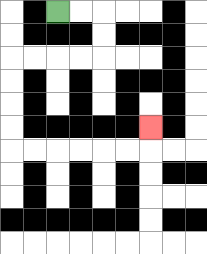{'start': '[2, 0]', 'end': '[6, 5]', 'path_directions': 'R,R,D,D,L,L,L,L,D,D,D,D,R,R,R,R,R,R,U', 'path_coordinates': '[[2, 0], [3, 0], [4, 0], [4, 1], [4, 2], [3, 2], [2, 2], [1, 2], [0, 2], [0, 3], [0, 4], [0, 5], [0, 6], [1, 6], [2, 6], [3, 6], [4, 6], [5, 6], [6, 6], [6, 5]]'}